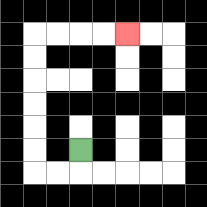{'start': '[3, 6]', 'end': '[5, 1]', 'path_directions': 'D,L,L,U,U,U,U,U,U,R,R,R,R', 'path_coordinates': '[[3, 6], [3, 7], [2, 7], [1, 7], [1, 6], [1, 5], [1, 4], [1, 3], [1, 2], [1, 1], [2, 1], [3, 1], [4, 1], [5, 1]]'}